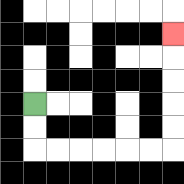{'start': '[1, 4]', 'end': '[7, 1]', 'path_directions': 'D,D,R,R,R,R,R,R,U,U,U,U,U', 'path_coordinates': '[[1, 4], [1, 5], [1, 6], [2, 6], [3, 6], [4, 6], [5, 6], [6, 6], [7, 6], [7, 5], [7, 4], [7, 3], [7, 2], [7, 1]]'}